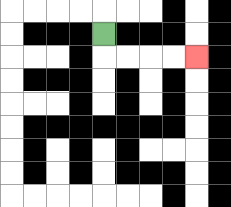{'start': '[4, 1]', 'end': '[8, 2]', 'path_directions': 'D,R,R,R,R', 'path_coordinates': '[[4, 1], [4, 2], [5, 2], [6, 2], [7, 2], [8, 2]]'}